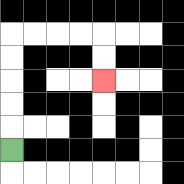{'start': '[0, 6]', 'end': '[4, 3]', 'path_directions': 'U,U,U,U,U,R,R,R,R,D,D', 'path_coordinates': '[[0, 6], [0, 5], [0, 4], [0, 3], [0, 2], [0, 1], [1, 1], [2, 1], [3, 1], [4, 1], [4, 2], [4, 3]]'}